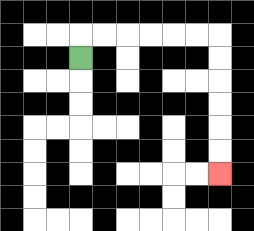{'start': '[3, 2]', 'end': '[9, 7]', 'path_directions': 'U,R,R,R,R,R,R,D,D,D,D,D,D', 'path_coordinates': '[[3, 2], [3, 1], [4, 1], [5, 1], [6, 1], [7, 1], [8, 1], [9, 1], [9, 2], [9, 3], [9, 4], [9, 5], [9, 6], [9, 7]]'}